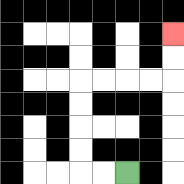{'start': '[5, 7]', 'end': '[7, 1]', 'path_directions': 'L,L,U,U,U,U,R,R,R,R,U,U', 'path_coordinates': '[[5, 7], [4, 7], [3, 7], [3, 6], [3, 5], [3, 4], [3, 3], [4, 3], [5, 3], [6, 3], [7, 3], [7, 2], [7, 1]]'}